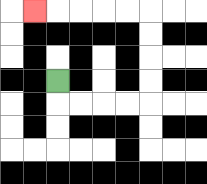{'start': '[2, 3]', 'end': '[1, 0]', 'path_directions': 'D,R,R,R,R,U,U,U,U,L,L,L,L,L', 'path_coordinates': '[[2, 3], [2, 4], [3, 4], [4, 4], [5, 4], [6, 4], [6, 3], [6, 2], [6, 1], [6, 0], [5, 0], [4, 0], [3, 0], [2, 0], [1, 0]]'}